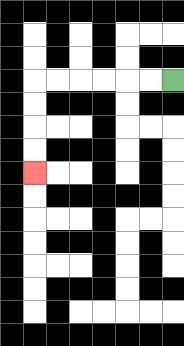{'start': '[7, 3]', 'end': '[1, 7]', 'path_directions': 'L,L,L,L,L,L,D,D,D,D', 'path_coordinates': '[[7, 3], [6, 3], [5, 3], [4, 3], [3, 3], [2, 3], [1, 3], [1, 4], [1, 5], [1, 6], [1, 7]]'}